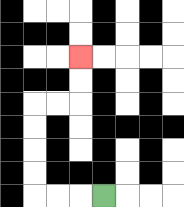{'start': '[4, 8]', 'end': '[3, 2]', 'path_directions': 'L,L,L,U,U,U,U,R,R,U,U', 'path_coordinates': '[[4, 8], [3, 8], [2, 8], [1, 8], [1, 7], [1, 6], [1, 5], [1, 4], [2, 4], [3, 4], [3, 3], [3, 2]]'}